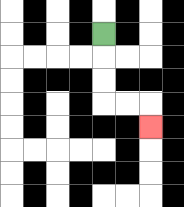{'start': '[4, 1]', 'end': '[6, 5]', 'path_directions': 'D,D,D,R,R,D', 'path_coordinates': '[[4, 1], [4, 2], [4, 3], [4, 4], [5, 4], [6, 4], [6, 5]]'}